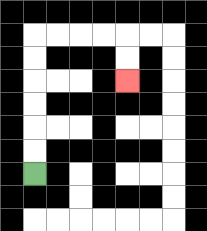{'start': '[1, 7]', 'end': '[5, 3]', 'path_directions': 'U,U,U,U,U,U,R,R,R,R,D,D', 'path_coordinates': '[[1, 7], [1, 6], [1, 5], [1, 4], [1, 3], [1, 2], [1, 1], [2, 1], [3, 1], [4, 1], [5, 1], [5, 2], [5, 3]]'}